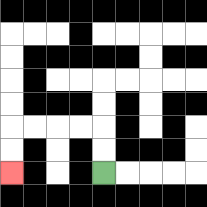{'start': '[4, 7]', 'end': '[0, 7]', 'path_directions': 'U,U,L,L,L,L,D,D', 'path_coordinates': '[[4, 7], [4, 6], [4, 5], [3, 5], [2, 5], [1, 5], [0, 5], [0, 6], [0, 7]]'}